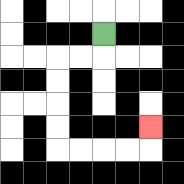{'start': '[4, 1]', 'end': '[6, 5]', 'path_directions': 'D,L,L,D,D,D,D,R,R,R,R,U', 'path_coordinates': '[[4, 1], [4, 2], [3, 2], [2, 2], [2, 3], [2, 4], [2, 5], [2, 6], [3, 6], [4, 6], [5, 6], [6, 6], [6, 5]]'}